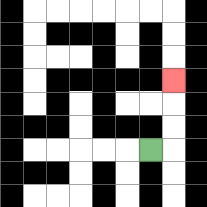{'start': '[6, 6]', 'end': '[7, 3]', 'path_directions': 'R,U,U,U', 'path_coordinates': '[[6, 6], [7, 6], [7, 5], [7, 4], [7, 3]]'}